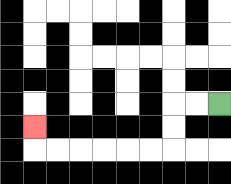{'start': '[9, 4]', 'end': '[1, 5]', 'path_directions': 'L,L,D,D,L,L,L,L,L,L,U', 'path_coordinates': '[[9, 4], [8, 4], [7, 4], [7, 5], [7, 6], [6, 6], [5, 6], [4, 6], [3, 6], [2, 6], [1, 6], [1, 5]]'}